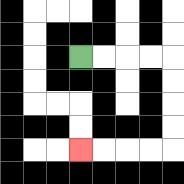{'start': '[3, 2]', 'end': '[3, 6]', 'path_directions': 'R,R,R,R,D,D,D,D,L,L,L,L', 'path_coordinates': '[[3, 2], [4, 2], [5, 2], [6, 2], [7, 2], [7, 3], [7, 4], [7, 5], [7, 6], [6, 6], [5, 6], [4, 6], [3, 6]]'}